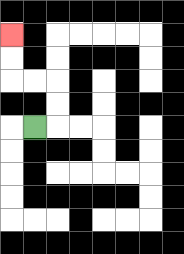{'start': '[1, 5]', 'end': '[0, 1]', 'path_directions': 'R,U,U,L,L,U,U', 'path_coordinates': '[[1, 5], [2, 5], [2, 4], [2, 3], [1, 3], [0, 3], [0, 2], [0, 1]]'}